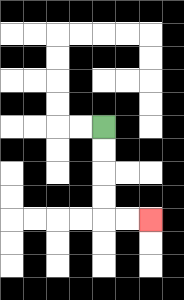{'start': '[4, 5]', 'end': '[6, 9]', 'path_directions': 'D,D,D,D,R,R', 'path_coordinates': '[[4, 5], [4, 6], [4, 7], [4, 8], [4, 9], [5, 9], [6, 9]]'}